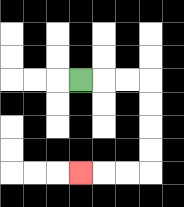{'start': '[3, 3]', 'end': '[3, 7]', 'path_directions': 'R,R,R,D,D,D,D,L,L,L', 'path_coordinates': '[[3, 3], [4, 3], [5, 3], [6, 3], [6, 4], [6, 5], [6, 6], [6, 7], [5, 7], [4, 7], [3, 7]]'}